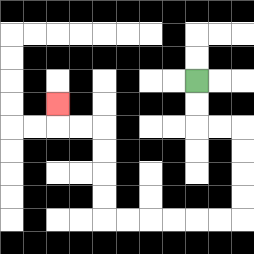{'start': '[8, 3]', 'end': '[2, 4]', 'path_directions': 'D,D,R,R,D,D,D,D,L,L,L,L,L,L,U,U,U,U,L,L,U', 'path_coordinates': '[[8, 3], [8, 4], [8, 5], [9, 5], [10, 5], [10, 6], [10, 7], [10, 8], [10, 9], [9, 9], [8, 9], [7, 9], [6, 9], [5, 9], [4, 9], [4, 8], [4, 7], [4, 6], [4, 5], [3, 5], [2, 5], [2, 4]]'}